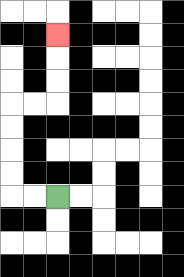{'start': '[2, 8]', 'end': '[2, 1]', 'path_directions': 'L,L,U,U,U,U,R,R,U,U,U', 'path_coordinates': '[[2, 8], [1, 8], [0, 8], [0, 7], [0, 6], [0, 5], [0, 4], [1, 4], [2, 4], [2, 3], [2, 2], [2, 1]]'}